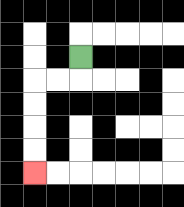{'start': '[3, 2]', 'end': '[1, 7]', 'path_directions': 'D,L,L,D,D,D,D', 'path_coordinates': '[[3, 2], [3, 3], [2, 3], [1, 3], [1, 4], [1, 5], [1, 6], [1, 7]]'}